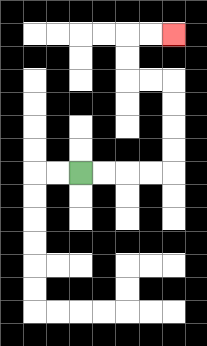{'start': '[3, 7]', 'end': '[7, 1]', 'path_directions': 'R,R,R,R,U,U,U,U,L,L,U,U,R,R', 'path_coordinates': '[[3, 7], [4, 7], [5, 7], [6, 7], [7, 7], [7, 6], [7, 5], [7, 4], [7, 3], [6, 3], [5, 3], [5, 2], [5, 1], [6, 1], [7, 1]]'}